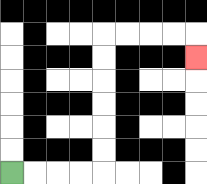{'start': '[0, 7]', 'end': '[8, 2]', 'path_directions': 'R,R,R,R,U,U,U,U,U,U,R,R,R,R,D', 'path_coordinates': '[[0, 7], [1, 7], [2, 7], [3, 7], [4, 7], [4, 6], [4, 5], [4, 4], [4, 3], [4, 2], [4, 1], [5, 1], [6, 1], [7, 1], [8, 1], [8, 2]]'}